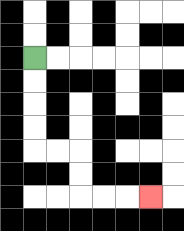{'start': '[1, 2]', 'end': '[6, 8]', 'path_directions': 'D,D,D,D,R,R,D,D,R,R,R', 'path_coordinates': '[[1, 2], [1, 3], [1, 4], [1, 5], [1, 6], [2, 6], [3, 6], [3, 7], [3, 8], [4, 8], [5, 8], [6, 8]]'}